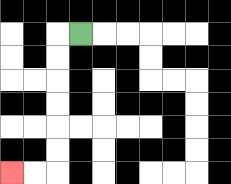{'start': '[3, 1]', 'end': '[0, 7]', 'path_directions': 'L,D,D,D,D,D,D,L,L', 'path_coordinates': '[[3, 1], [2, 1], [2, 2], [2, 3], [2, 4], [2, 5], [2, 6], [2, 7], [1, 7], [0, 7]]'}